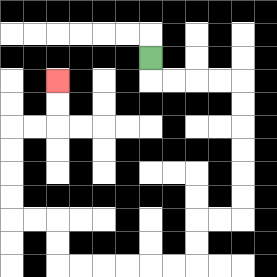{'start': '[6, 2]', 'end': '[2, 3]', 'path_directions': 'D,R,R,R,R,D,D,D,D,D,D,L,L,D,D,L,L,L,L,L,L,U,U,L,L,U,U,U,U,R,R,U,U', 'path_coordinates': '[[6, 2], [6, 3], [7, 3], [8, 3], [9, 3], [10, 3], [10, 4], [10, 5], [10, 6], [10, 7], [10, 8], [10, 9], [9, 9], [8, 9], [8, 10], [8, 11], [7, 11], [6, 11], [5, 11], [4, 11], [3, 11], [2, 11], [2, 10], [2, 9], [1, 9], [0, 9], [0, 8], [0, 7], [0, 6], [0, 5], [1, 5], [2, 5], [2, 4], [2, 3]]'}